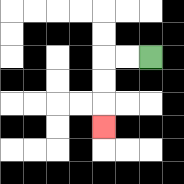{'start': '[6, 2]', 'end': '[4, 5]', 'path_directions': 'L,L,D,D,D', 'path_coordinates': '[[6, 2], [5, 2], [4, 2], [4, 3], [4, 4], [4, 5]]'}